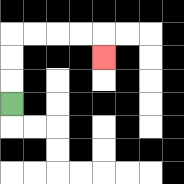{'start': '[0, 4]', 'end': '[4, 2]', 'path_directions': 'U,U,U,R,R,R,R,D', 'path_coordinates': '[[0, 4], [0, 3], [0, 2], [0, 1], [1, 1], [2, 1], [3, 1], [4, 1], [4, 2]]'}